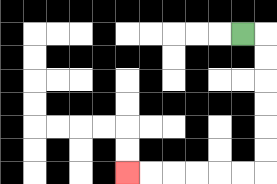{'start': '[10, 1]', 'end': '[5, 7]', 'path_directions': 'R,D,D,D,D,D,D,L,L,L,L,L,L', 'path_coordinates': '[[10, 1], [11, 1], [11, 2], [11, 3], [11, 4], [11, 5], [11, 6], [11, 7], [10, 7], [9, 7], [8, 7], [7, 7], [6, 7], [5, 7]]'}